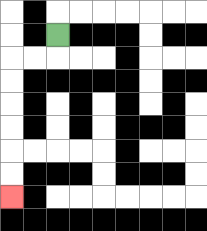{'start': '[2, 1]', 'end': '[0, 8]', 'path_directions': 'D,L,L,D,D,D,D,D,D', 'path_coordinates': '[[2, 1], [2, 2], [1, 2], [0, 2], [0, 3], [0, 4], [0, 5], [0, 6], [0, 7], [0, 8]]'}